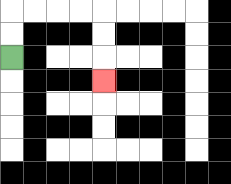{'start': '[0, 2]', 'end': '[4, 3]', 'path_directions': 'U,U,R,R,R,R,D,D,D', 'path_coordinates': '[[0, 2], [0, 1], [0, 0], [1, 0], [2, 0], [3, 0], [4, 0], [4, 1], [4, 2], [4, 3]]'}